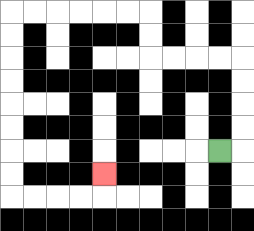{'start': '[9, 6]', 'end': '[4, 7]', 'path_directions': 'R,U,U,U,U,L,L,L,L,U,U,L,L,L,L,L,L,D,D,D,D,D,D,D,D,R,R,R,R,U', 'path_coordinates': '[[9, 6], [10, 6], [10, 5], [10, 4], [10, 3], [10, 2], [9, 2], [8, 2], [7, 2], [6, 2], [6, 1], [6, 0], [5, 0], [4, 0], [3, 0], [2, 0], [1, 0], [0, 0], [0, 1], [0, 2], [0, 3], [0, 4], [0, 5], [0, 6], [0, 7], [0, 8], [1, 8], [2, 8], [3, 8], [4, 8], [4, 7]]'}